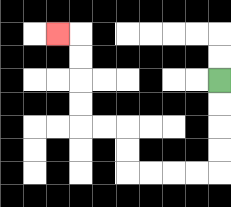{'start': '[9, 3]', 'end': '[2, 1]', 'path_directions': 'D,D,D,D,L,L,L,L,U,U,L,L,U,U,U,U,L', 'path_coordinates': '[[9, 3], [9, 4], [9, 5], [9, 6], [9, 7], [8, 7], [7, 7], [6, 7], [5, 7], [5, 6], [5, 5], [4, 5], [3, 5], [3, 4], [3, 3], [3, 2], [3, 1], [2, 1]]'}